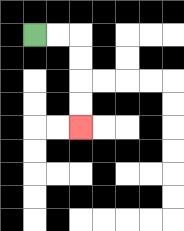{'start': '[1, 1]', 'end': '[3, 5]', 'path_directions': 'R,R,D,D,D,D', 'path_coordinates': '[[1, 1], [2, 1], [3, 1], [3, 2], [3, 3], [3, 4], [3, 5]]'}